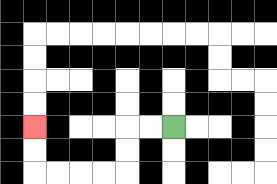{'start': '[7, 5]', 'end': '[1, 5]', 'path_directions': 'L,L,D,D,L,L,L,L,U,U', 'path_coordinates': '[[7, 5], [6, 5], [5, 5], [5, 6], [5, 7], [4, 7], [3, 7], [2, 7], [1, 7], [1, 6], [1, 5]]'}